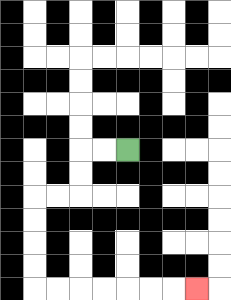{'start': '[5, 6]', 'end': '[8, 12]', 'path_directions': 'L,L,D,D,L,L,D,D,D,D,R,R,R,R,R,R,R', 'path_coordinates': '[[5, 6], [4, 6], [3, 6], [3, 7], [3, 8], [2, 8], [1, 8], [1, 9], [1, 10], [1, 11], [1, 12], [2, 12], [3, 12], [4, 12], [5, 12], [6, 12], [7, 12], [8, 12]]'}